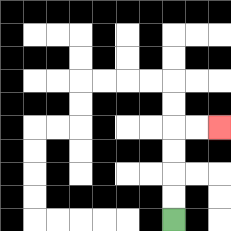{'start': '[7, 9]', 'end': '[9, 5]', 'path_directions': 'U,U,U,U,R,R', 'path_coordinates': '[[7, 9], [7, 8], [7, 7], [7, 6], [7, 5], [8, 5], [9, 5]]'}